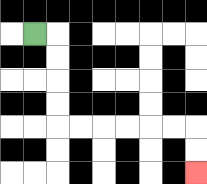{'start': '[1, 1]', 'end': '[8, 7]', 'path_directions': 'R,D,D,D,D,R,R,R,R,R,R,D,D', 'path_coordinates': '[[1, 1], [2, 1], [2, 2], [2, 3], [2, 4], [2, 5], [3, 5], [4, 5], [5, 5], [6, 5], [7, 5], [8, 5], [8, 6], [8, 7]]'}